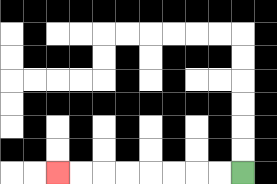{'start': '[10, 7]', 'end': '[2, 7]', 'path_directions': 'L,L,L,L,L,L,L,L', 'path_coordinates': '[[10, 7], [9, 7], [8, 7], [7, 7], [6, 7], [5, 7], [4, 7], [3, 7], [2, 7]]'}